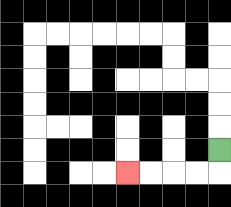{'start': '[9, 6]', 'end': '[5, 7]', 'path_directions': 'D,L,L,L,L', 'path_coordinates': '[[9, 6], [9, 7], [8, 7], [7, 7], [6, 7], [5, 7]]'}